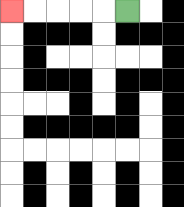{'start': '[5, 0]', 'end': '[0, 0]', 'path_directions': 'L,L,L,L,L', 'path_coordinates': '[[5, 0], [4, 0], [3, 0], [2, 0], [1, 0], [0, 0]]'}